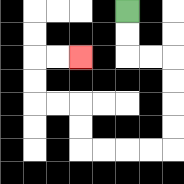{'start': '[5, 0]', 'end': '[3, 2]', 'path_directions': 'D,D,R,R,D,D,D,D,L,L,L,L,U,U,L,L,U,U,R,R', 'path_coordinates': '[[5, 0], [5, 1], [5, 2], [6, 2], [7, 2], [7, 3], [7, 4], [7, 5], [7, 6], [6, 6], [5, 6], [4, 6], [3, 6], [3, 5], [3, 4], [2, 4], [1, 4], [1, 3], [1, 2], [2, 2], [3, 2]]'}